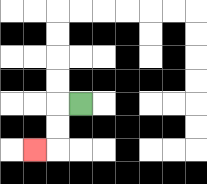{'start': '[3, 4]', 'end': '[1, 6]', 'path_directions': 'L,D,D,L', 'path_coordinates': '[[3, 4], [2, 4], [2, 5], [2, 6], [1, 6]]'}